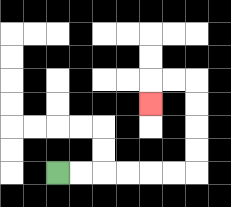{'start': '[2, 7]', 'end': '[6, 4]', 'path_directions': 'R,R,R,R,R,R,U,U,U,U,L,L,D', 'path_coordinates': '[[2, 7], [3, 7], [4, 7], [5, 7], [6, 7], [7, 7], [8, 7], [8, 6], [8, 5], [8, 4], [8, 3], [7, 3], [6, 3], [6, 4]]'}